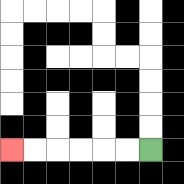{'start': '[6, 6]', 'end': '[0, 6]', 'path_directions': 'L,L,L,L,L,L', 'path_coordinates': '[[6, 6], [5, 6], [4, 6], [3, 6], [2, 6], [1, 6], [0, 6]]'}